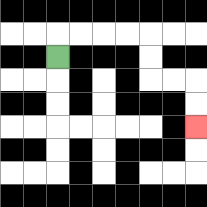{'start': '[2, 2]', 'end': '[8, 5]', 'path_directions': 'U,R,R,R,R,D,D,R,R,D,D', 'path_coordinates': '[[2, 2], [2, 1], [3, 1], [4, 1], [5, 1], [6, 1], [6, 2], [6, 3], [7, 3], [8, 3], [8, 4], [8, 5]]'}